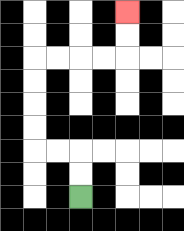{'start': '[3, 8]', 'end': '[5, 0]', 'path_directions': 'U,U,L,L,U,U,U,U,R,R,R,R,U,U', 'path_coordinates': '[[3, 8], [3, 7], [3, 6], [2, 6], [1, 6], [1, 5], [1, 4], [1, 3], [1, 2], [2, 2], [3, 2], [4, 2], [5, 2], [5, 1], [5, 0]]'}